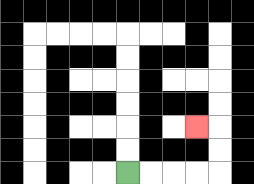{'start': '[5, 7]', 'end': '[8, 5]', 'path_directions': 'R,R,R,R,U,U,L', 'path_coordinates': '[[5, 7], [6, 7], [7, 7], [8, 7], [9, 7], [9, 6], [9, 5], [8, 5]]'}